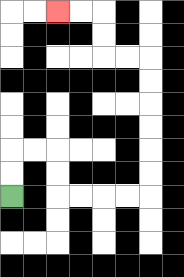{'start': '[0, 8]', 'end': '[2, 0]', 'path_directions': 'U,U,R,R,D,D,R,R,R,R,U,U,U,U,U,U,L,L,U,U,L,L', 'path_coordinates': '[[0, 8], [0, 7], [0, 6], [1, 6], [2, 6], [2, 7], [2, 8], [3, 8], [4, 8], [5, 8], [6, 8], [6, 7], [6, 6], [6, 5], [6, 4], [6, 3], [6, 2], [5, 2], [4, 2], [4, 1], [4, 0], [3, 0], [2, 0]]'}